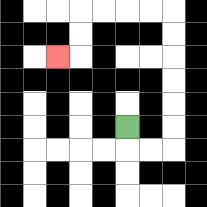{'start': '[5, 5]', 'end': '[2, 2]', 'path_directions': 'D,R,R,U,U,U,U,U,U,L,L,L,L,D,D,L', 'path_coordinates': '[[5, 5], [5, 6], [6, 6], [7, 6], [7, 5], [7, 4], [7, 3], [7, 2], [7, 1], [7, 0], [6, 0], [5, 0], [4, 0], [3, 0], [3, 1], [3, 2], [2, 2]]'}